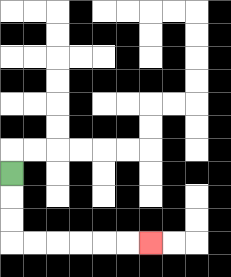{'start': '[0, 7]', 'end': '[6, 10]', 'path_directions': 'D,D,D,R,R,R,R,R,R', 'path_coordinates': '[[0, 7], [0, 8], [0, 9], [0, 10], [1, 10], [2, 10], [3, 10], [4, 10], [5, 10], [6, 10]]'}